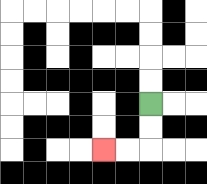{'start': '[6, 4]', 'end': '[4, 6]', 'path_directions': 'D,D,L,L', 'path_coordinates': '[[6, 4], [6, 5], [6, 6], [5, 6], [4, 6]]'}